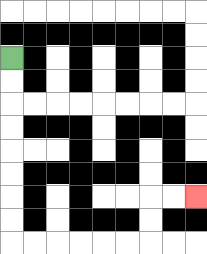{'start': '[0, 2]', 'end': '[8, 8]', 'path_directions': 'D,D,D,D,D,D,D,D,R,R,R,R,R,R,U,U,R,R', 'path_coordinates': '[[0, 2], [0, 3], [0, 4], [0, 5], [0, 6], [0, 7], [0, 8], [0, 9], [0, 10], [1, 10], [2, 10], [3, 10], [4, 10], [5, 10], [6, 10], [6, 9], [6, 8], [7, 8], [8, 8]]'}